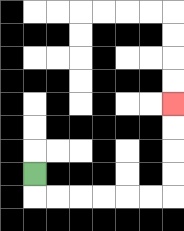{'start': '[1, 7]', 'end': '[7, 4]', 'path_directions': 'D,R,R,R,R,R,R,U,U,U,U', 'path_coordinates': '[[1, 7], [1, 8], [2, 8], [3, 8], [4, 8], [5, 8], [6, 8], [7, 8], [7, 7], [7, 6], [7, 5], [7, 4]]'}